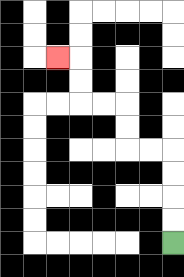{'start': '[7, 10]', 'end': '[2, 2]', 'path_directions': 'U,U,U,U,L,L,U,U,L,L,U,U,L', 'path_coordinates': '[[7, 10], [7, 9], [7, 8], [7, 7], [7, 6], [6, 6], [5, 6], [5, 5], [5, 4], [4, 4], [3, 4], [3, 3], [3, 2], [2, 2]]'}